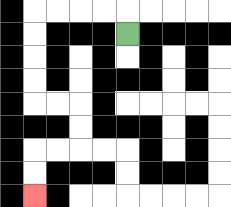{'start': '[5, 1]', 'end': '[1, 8]', 'path_directions': 'U,L,L,L,L,D,D,D,D,R,R,D,D,L,L,D,D', 'path_coordinates': '[[5, 1], [5, 0], [4, 0], [3, 0], [2, 0], [1, 0], [1, 1], [1, 2], [1, 3], [1, 4], [2, 4], [3, 4], [3, 5], [3, 6], [2, 6], [1, 6], [1, 7], [1, 8]]'}